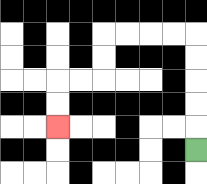{'start': '[8, 6]', 'end': '[2, 5]', 'path_directions': 'U,U,U,U,U,L,L,L,L,D,D,L,L,D,D', 'path_coordinates': '[[8, 6], [8, 5], [8, 4], [8, 3], [8, 2], [8, 1], [7, 1], [6, 1], [5, 1], [4, 1], [4, 2], [4, 3], [3, 3], [2, 3], [2, 4], [2, 5]]'}